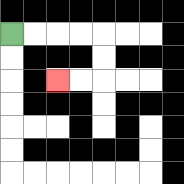{'start': '[0, 1]', 'end': '[2, 3]', 'path_directions': 'R,R,R,R,D,D,L,L', 'path_coordinates': '[[0, 1], [1, 1], [2, 1], [3, 1], [4, 1], [4, 2], [4, 3], [3, 3], [2, 3]]'}